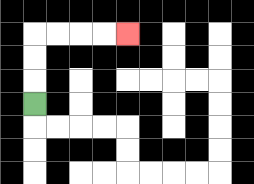{'start': '[1, 4]', 'end': '[5, 1]', 'path_directions': 'U,U,U,R,R,R,R', 'path_coordinates': '[[1, 4], [1, 3], [1, 2], [1, 1], [2, 1], [3, 1], [4, 1], [5, 1]]'}